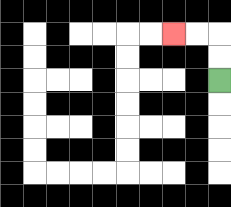{'start': '[9, 3]', 'end': '[7, 1]', 'path_directions': 'U,U,L,L', 'path_coordinates': '[[9, 3], [9, 2], [9, 1], [8, 1], [7, 1]]'}